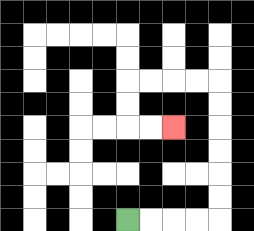{'start': '[5, 9]', 'end': '[7, 5]', 'path_directions': 'R,R,R,R,U,U,U,U,U,U,L,L,L,L,D,D,R,R', 'path_coordinates': '[[5, 9], [6, 9], [7, 9], [8, 9], [9, 9], [9, 8], [9, 7], [9, 6], [9, 5], [9, 4], [9, 3], [8, 3], [7, 3], [6, 3], [5, 3], [5, 4], [5, 5], [6, 5], [7, 5]]'}